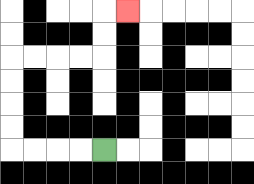{'start': '[4, 6]', 'end': '[5, 0]', 'path_directions': 'L,L,L,L,U,U,U,U,R,R,R,R,U,U,R', 'path_coordinates': '[[4, 6], [3, 6], [2, 6], [1, 6], [0, 6], [0, 5], [0, 4], [0, 3], [0, 2], [1, 2], [2, 2], [3, 2], [4, 2], [4, 1], [4, 0], [5, 0]]'}